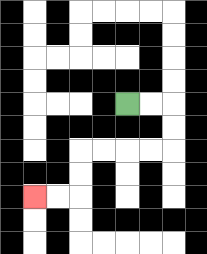{'start': '[5, 4]', 'end': '[1, 8]', 'path_directions': 'R,R,D,D,L,L,L,L,D,D,L,L', 'path_coordinates': '[[5, 4], [6, 4], [7, 4], [7, 5], [7, 6], [6, 6], [5, 6], [4, 6], [3, 6], [3, 7], [3, 8], [2, 8], [1, 8]]'}